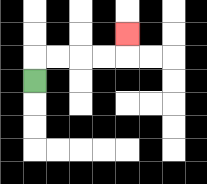{'start': '[1, 3]', 'end': '[5, 1]', 'path_directions': 'U,R,R,R,R,U', 'path_coordinates': '[[1, 3], [1, 2], [2, 2], [3, 2], [4, 2], [5, 2], [5, 1]]'}